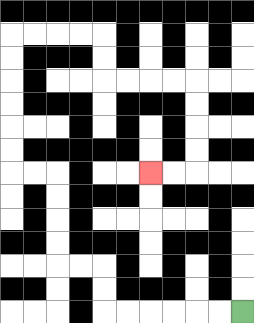{'start': '[10, 13]', 'end': '[6, 7]', 'path_directions': 'L,L,L,L,L,L,U,U,L,L,U,U,U,U,L,L,U,U,U,U,U,U,R,R,R,R,D,D,R,R,R,R,D,D,D,D,L,L', 'path_coordinates': '[[10, 13], [9, 13], [8, 13], [7, 13], [6, 13], [5, 13], [4, 13], [4, 12], [4, 11], [3, 11], [2, 11], [2, 10], [2, 9], [2, 8], [2, 7], [1, 7], [0, 7], [0, 6], [0, 5], [0, 4], [0, 3], [0, 2], [0, 1], [1, 1], [2, 1], [3, 1], [4, 1], [4, 2], [4, 3], [5, 3], [6, 3], [7, 3], [8, 3], [8, 4], [8, 5], [8, 6], [8, 7], [7, 7], [6, 7]]'}